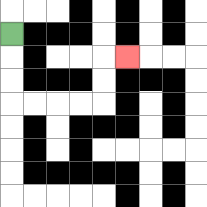{'start': '[0, 1]', 'end': '[5, 2]', 'path_directions': 'D,D,D,R,R,R,R,U,U,R', 'path_coordinates': '[[0, 1], [0, 2], [0, 3], [0, 4], [1, 4], [2, 4], [3, 4], [4, 4], [4, 3], [4, 2], [5, 2]]'}